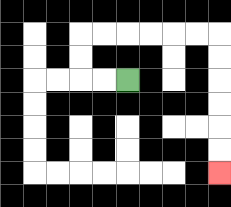{'start': '[5, 3]', 'end': '[9, 7]', 'path_directions': 'L,L,U,U,R,R,R,R,R,R,D,D,D,D,D,D', 'path_coordinates': '[[5, 3], [4, 3], [3, 3], [3, 2], [3, 1], [4, 1], [5, 1], [6, 1], [7, 1], [8, 1], [9, 1], [9, 2], [9, 3], [9, 4], [9, 5], [9, 6], [9, 7]]'}